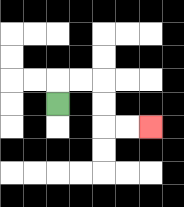{'start': '[2, 4]', 'end': '[6, 5]', 'path_directions': 'U,R,R,D,D,R,R', 'path_coordinates': '[[2, 4], [2, 3], [3, 3], [4, 3], [4, 4], [4, 5], [5, 5], [6, 5]]'}